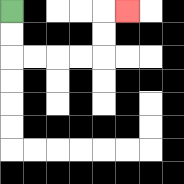{'start': '[0, 0]', 'end': '[5, 0]', 'path_directions': 'D,D,R,R,R,R,U,U,R', 'path_coordinates': '[[0, 0], [0, 1], [0, 2], [1, 2], [2, 2], [3, 2], [4, 2], [4, 1], [4, 0], [5, 0]]'}